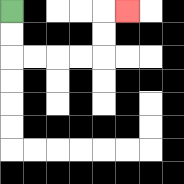{'start': '[0, 0]', 'end': '[5, 0]', 'path_directions': 'D,D,R,R,R,R,U,U,R', 'path_coordinates': '[[0, 0], [0, 1], [0, 2], [1, 2], [2, 2], [3, 2], [4, 2], [4, 1], [4, 0], [5, 0]]'}